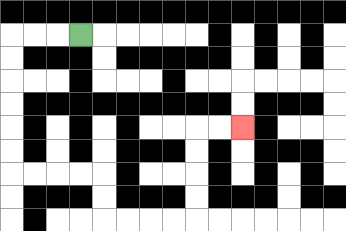{'start': '[3, 1]', 'end': '[10, 5]', 'path_directions': 'L,L,L,D,D,D,D,D,D,R,R,R,R,D,D,R,R,R,R,U,U,U,U,R,R', 'path_coordinates': '[[3, 1], [2, 1], [1, 1], [0, 1], [0, 2], [0, 3], [0, 4], [0, 5], [0, 6], [0, 7], [1, 7], [2, 7], [3, 7], [4, 7], [4, 8], [4, 9], [5, 9], [6, 9], [7, 9], [8, 9], [8, 8], [8, 7], [8, 6], [8, 5], [9, 5], [10, 5]]'}